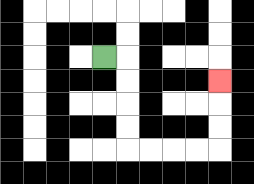{'start': '[4, 2]', 'end': '[9, 3]', 'path_directions': 'R,D,D,D,D,R,R,R,R,U,U,U', 'path_coordinates': '[[4, 2], [5, 2], [5, 3], [5, 4], [5, 5], [5, 6], [6, 6], [7, 6], [8, 6], [9, 6], [9, 5], [9, 4], [9, 3]]'}